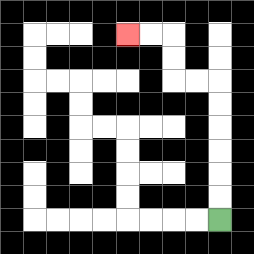{'start': '[9, 9]', 'end': '[5, 1]', 'path_directions': 'U,U,U,U,U,U,L,L,U,U,L,L', 'path_coordinates': '[[9, 9], [9, 8], [9, 7], [9, 6], [9, 5], [9, 4], [9, 3], [8, 3], [7, 3], [7, 2], [7, 1], [6, 1], [5, 1]]'}